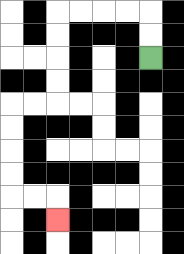{'start': '[6, 2]', 'end': '[2, 9]', 'path_directions': 'U,U,L,L,L,L,D,D,D,D,L,L,D,D,D,D,R,R,D', 'path_coordinates': '[[6, 2], [6, 1], [6, 0], [5, 0], [4, 0], [3, 0], [2, 0], [2, 1], [2, 2], [2, 3], [2, 4], [1, 4], [0, 4], [0, 5], [0, 6], [0, 7], [0, 8], [1, 8], [2, 8], [2, 9]]'}